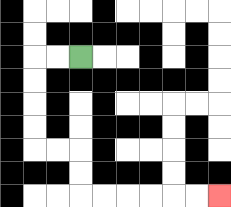{'start': '[3, 2]', 'end': '[9, 8]', 'path_directions': 'L,L,D,D,D,D,R,R,D,D,R,R,R,R,R,R', 'path_coordinates': '[[3, 2], [2, 2], [1, 2], [1, 3], [1, 4], [1, 5], [1, 6], [2, 6], [3, 6], [3, 7], [3, 8], [4, 8], [5, 8], [6, 8], [7, 8], [8, 8], [9, 8]]'}